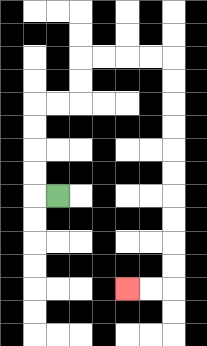{'start': '[2, 8]', 'end': '[5, 12]', 'path_directions': 'L,U,U,U,U,R,R,U,U,R,R,R,R,D,D,D,D,D,D,D,D,D,D,L,L', 'path_coordinates': '[[2, 8], [1, 8], [1, 7], [1, 6], [1, 5], [1, 4], [2, 4], [3, 4], [3, 3], [3, 2], [4, 2], [5, 2], [6, 2], [7, 2], [7, 3], [7, 4], [7, 5], [7, 6], [7, 7], [7, 8], [7, 9], [7, 10], [7, 11], [7, 12], [6, 12], [5, 12]]'}